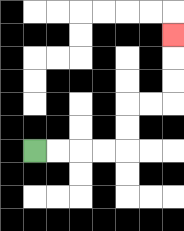{'start': '[1, 6]', 'end': '[7, 1]', 'path_directions': 'R,R,R,R,U,U,R,R,U,U,U', 'path_coordinates': '[[1, 6], [2, 6], [3, 6], [4, 6], [5, 6], [5, 5], [5, 4], [6, 4], [7, 4], [7, 3], [7, 2], [7, 1]]'}